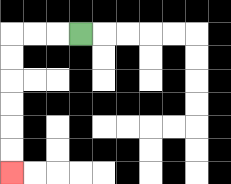{'start': '[3, 1]', 'end': '[0, 7]', 'path_directions': 'L,L,L,D,D,D,D,D,D', 'path_coordinates': '[[3, 1], [2, 1], [1, 1], [0, 1], [0, 2], [0, 3], [0, 4], [0, 5], [0, 6], [0, 7]]'}